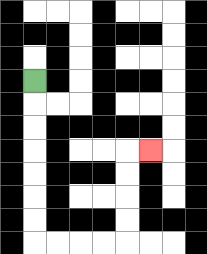{'start': '[1, 3]', 'end': '[6, 6]', 'path_directions': 'D,D,D,D,D,D,D,R,R,R,R,U,U,U,U,R', 'path_coordinates': '[[1, 3], [1, 4], [1, 5], [1, 6], [1, 7], [1, 8], [1, 9], [1, 10], [2, 10], [3, 10], [4, 10], [5, 10], [5, 9], [5, 8], [5, 7], [5, 6], [6, 6]]'}